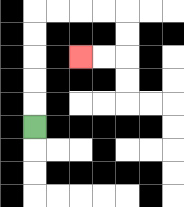{'start': '[1, 5]', 'end': '[3, 2]', 'path_directions': 'U,U,U,U,U,R,R,R,R,D,D,L,L', 'path_coordinates': '[[1, 5], [1, 4], [1, 3], [1, 2], [1, 1], [1, 0], [2, 0], [3, 0], [4, 0], [5, 0], [5, 1], [5, 2], [4, 2], [3, 2]]'}